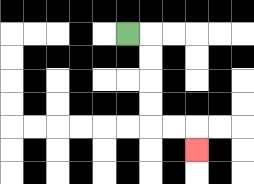{'start': '[5, 1]', 'end': '[8, 6]', 'path_directions': 'R,D,D,D,D,R,R,D', 'path_coordinates': '[[5, 1], [6, 1], [6, 2], [6, 3], [6, 4], [6, 5], [7, 5], [8, 5], [8, 6]]'}